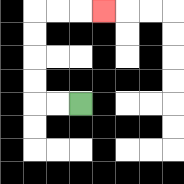{'start': '[3, 4]', 'end': '[4, 0]', 'path_directions': 'L,L,U,U,U,U,R,R,R', 'path_coordinates': '[[3, 4], [2, 4], [1, 4], [1, 3], [1, 2], [1, 1], [1, 0], [2, 0], [3, 0], [4, 0]]'}